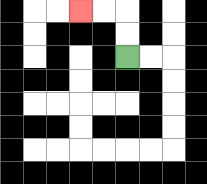{'start': '[5, 2]', 'end': '[3, 0]', 'path_directions': 'U,U,L,L', 'path_coordinates': '[[5, 2], [5, 1], [5, 0], [4, 0], [3, 0]]'}